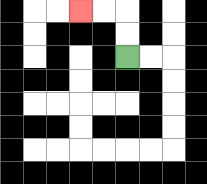{'start': '[5, 2]', 'end': '[3, 0]', 'path_directions': 'U,U,L,L', 'path_coordinates': '[[5, 2], [5, 1], [5, 0], [4, 0], [3, 0]]'}